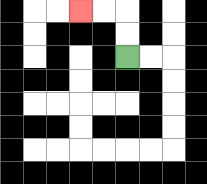{'start': '[5, 2]', 'end': '[3, 0]', 'path_directions': 'U,U,L,L', 'path_coordinates': '[[5, 2], [5, 1], [5, 0], [4, 0], [3, 0]]'}